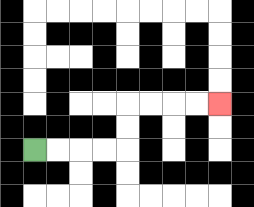{'start': '[1, 6]', 'end': '[9, 4]', 'path_directions': 'R,R,R,R,U,U,R,R,R,R', 'path_coordinates': '[[1, 6], [2, 6], [3, 6], [4, 6], [5, 6], [5, 5], [5, 4], [6, 4], [7, 4], [8, 4], [9, 4]]'}